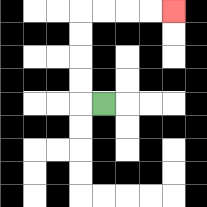{'start': '[4, 4]', 'end': '[7, 0]', 'path_directions': 'L,U,U,U,U,R,R,R,R', 'path_coordinates': '[[4, 4], [3, 4], [3, 3], [3, 2], [3, 1], [3, 0], [4, 0], [5, 0], [6, 0], [7, 0]]'}